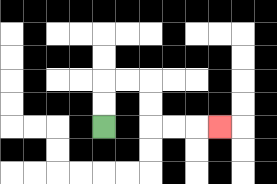{'start': '[4, 5]', 'end': '[9, 5]', 'path_directions': 'U,U,R,R,D,D,R,R,R', 'path_coordinates': '[[4, 5], [4, 4], [4, 3], [5, 3], [6, 3], [6, 4], [6, 5], [7, 5], [8, 5], [9, 5]]'}